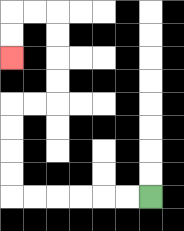{'start': '[6, 8]', 'end': '[0, 2]', 'path_directions': 'L,L,L,L,L,L,U,U,U,U,R,R,U,U,U,U,L,L,D,D', 'path_coordinates': '[[6, 8], [5, 8], [4, 8], [3, 8], [2, 8], [1, 8], [0, 8], [0, 7], [0, 6], [0, 5], [0, 4], [1, 4], [2, 4], [2, 3], [2, 2], [2, 1], [2, 0], [1, 0], [0, 0], [0, 1], [0, 2]]'}